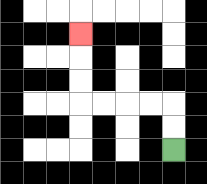{'start': '[7, 6]', 'end': '[3, 1]', 'path_directions': 'U,U,L,L,L,L,U,U,U', 'path_coordinates': '[[7, 6], [7, 5], [7, 4], [6, 4], [5, 4], [4, 4], [3, 4], [3, 3], [3, 2], [3, 1]]'}